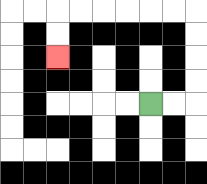{'start': '[6, 4]', 'end': '[2, 2]', 'path_directions': 'R,R,U,U,U,U,L,L,L,L,L,L,D,D', 'path_coordinates': '[[6, 4], [7, 4], [8, 4], [8, 3], [8, 2], [8, 1], [8, 0], [7, 0], [6, 0], [5, 0], [4, 0], [3, 0], [2, 0], [2, 1], [2, 2]]'}